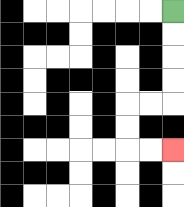{'start': '[7, 0]', 'end': '[7, 6]', 'path_directions': 'D,D,D,D,L,L,D,D,R,R', 'path_coordinates': '[[7, 0], [7, 1], [7, 2], [7, 3], [7, 4], [6, 4], [5, 4], [5, 5], [5, 6], [6, 6], [7, 6]]'}